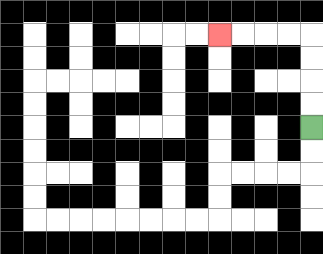{'start': '[13, 5]', 'end': '[9, 1]', 'path_directions': 'U,U,U,U,L,L,L,L', 'path_coordinates': '[[13, 5], [13, 4], [13, 3], [13, 2], [13, 1], [12, 1], [11, 1], [10, 1], [9, 1]]'}